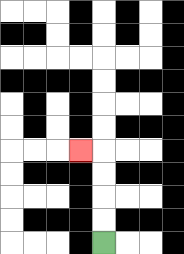{'start': '[4, 10]', 'end': '[3, 6]', 'path_directions': 'U,U,U,U,L', 'path_coordinates': '[[4, 10], [4, 9], [4, 8], [4, 7], [4, 6], [3, 6]]'}